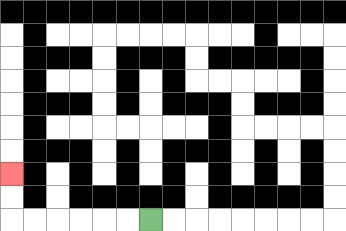{'start': '[6, 9]', 'end': '[0, 7]', 'path_directions': 'L,L,L,L,L,L,U,U', 'path_coordinates': '[[6, 9], [5, 9], [4, 9], [3, 9], [2, 9], [1, 9], [0, 9], [0, 8], [0, 7]]'}